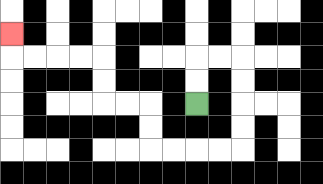{'start': '[8, 4]', 'end': '[0, 1]', 'path_directions': 'U,U,R,R,D,D,D,D,L,L,L,L,U,U,L,L,U,U,L,L,L,L,U', 'path_coordinates': '[[8, 4], [8, 3], [8, 2], [9, 2], [10, 2], [10, 3], [10, 4], [10, 5], [10, 6], [9, 6], [8, 6], [7, 6], [6, 6], [6, 5], [6, 4], [5, 4], [4, 4], [4, 3], [4, 2], [3, 2], [2, 2], [1, 2], [0, 2], [0, 1]]'}